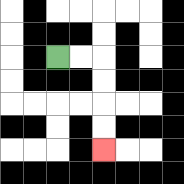{'start': '[2, 2]', 'end': '[4, 6]', 'path_directions': 'R,R,D,D,D,D', 'path_coordinates': '[[2, 2], [3, 2], [4, 2], [4, 3], [4, 4], [4, 5], [4, 6]]'}